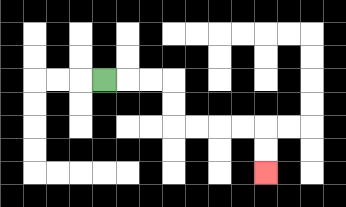{'start': '[4, 3]', 'end': '[11, 7]', 'path_directions': 'R,R,R,D,D,R,R,R,R,D,D', 'path_coordinates': '[[4, 3], [5, 3], [6, 3], [7, 3], [7, 4], [7, 5], [8, 5], [9, 5], [10, 5], [11, 5], [11, 6], [11, 7]]'}